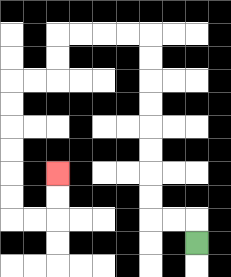{'start': '[8, 10]', 'end': '[2, 7]', 'path_directions': 'U,L,L,U,U,U,U,U,U,U,U,L,L,L,L,D,D,L,L,D,D,D,D,D,D,R,R,U,U', 'path_coordinates': '[[8, 10], [8, 9], [7, 9], [6, 9], [6, 8], [6, 7], [6, 6], [6, 5], [6, 4], [6, 3], [6, 2], [6, 1], [5, 1], [4, 1], [3, 1], [2, 1], [2, 2], [2, 3], [1, 3], [0, 3], [0, 4], [0, 5], [0, 6], [0, 7], [0, 8], [0, 9], [1, 9], [2, 9], [2, 8], [2, 7]]'}